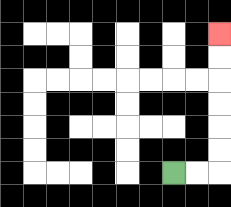{'start': '[7, 7]', 'end': '[9, 1]', 'path_directions': 'R,R,U,U,U,U,U,U', 'path_coordinates': '[[7, 7], [8, 7], [9, 7], [9, 6], [9, 5], [9, 4], [9, 3], [9, 2], [9, 1]]'}